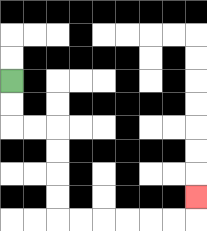{'start': '[0, 3]', 'end': '[8, 8]', 'path_directions': 'D,D,R,R,D,D,D,D,R,R,R,R,R,R,U', 'path_coordinates': '[[0, 3], [0, 4], [0, 5], [1, 5], [2, 5], [2, 6], [2, 7], [2, 8], [2, 9], [3, 9], [4, 9], [5, 9], [6, 9], [7, 9], [8, 9], [8, 8]]'}